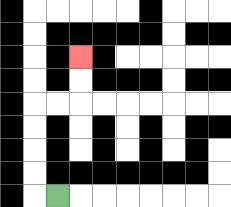{'start': '[2, 8]', 'end': '[3, 2]', 'path_directions': 'L,U,U,U,U,R,R,U,U', 'path_coordinates': '[[2, 8], [1, 8], [1, 7], [1, 6], [1, 5], [1, 4], [2, 4], [3, 4], [3, 3], [3, 2]]'}